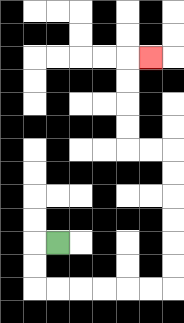{'start': '[2, 10]', 'end': '[6, 2]', 'path_directions': 'L,D,D,R,R,R,R,R,R,U,U,U,U,U,U,L,L,U,U,U,U,R', 'path_coordinates': '[[2, 10], [1, 10], [1, 11], [1, 12], [2, 12], [3, 12], [4, 12], [5, 12], [6, 12], [7, 12], [7, 11], [7, 10], [7, 9], [7, 8], [7, 7], [7, 6], [6, 6], [5, 6], [5, 5], [5, 4], [5, 3], [5, 2], [6, 2]]'}